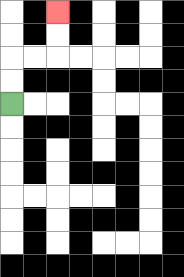{'start': '[0, 4]', 'end': '[2, 0]', 'path_directions': 'U,U,R,R,U,U', 'path_coordinates': '[[0, 4], [0, 3], [0, 2], [1, 2], [2, 2], [2, 1], [2, 0]]'}